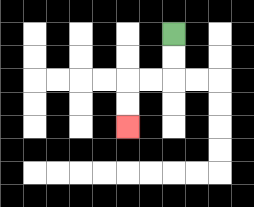{'start': '[7, 1]', 'end': '[5, 5]', 'path_directions': 'D,D,L,L,D,D', 'path_coordinates': '[[7, 1], [7, 2], [7, 3], [6, 3], [5, 3], [5, 4], [5, 5]]'}